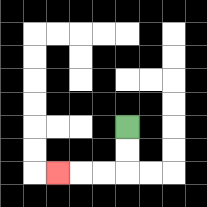{'start': '[5, 5]', 'end': '[2, 7]', 'path_directions': 'D,D,L,L,L', 'path_coordinates': '[[5, 5], [5, 6], [5, 7], [4, 7], [3, 7], [2, 7]]'}